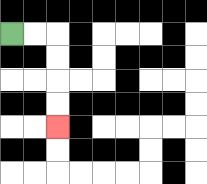{'start': '[0, 1]', 'end': '[2, 5]', 'path_directions': 'R,R,D,D,D,D', 'path_coordinates': '[[0, 1], [1, 1], [2, 1], [2, 2], [2, 3], [2, 4], [2, 5]]'}